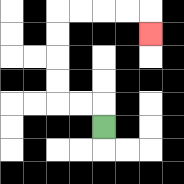{'start': '[4, 5]', 'end': '[6, 1]', 'path_directions': 'U,L,L,U,U,U,U,R,R,R,R,D', 'path_coordinates': '[[4, 5], [4, 4], [3, 4], [2, 4], [2, 3], [2, 2], [2, 1], [2, 0], [3, 0], [4, 0], [5, 0], [6, 0], [6, 1]]'}